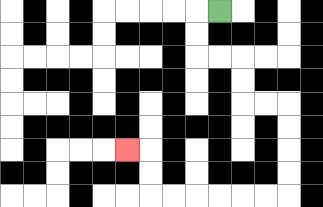{'start': '[9, 0]', 'end': '[5, 6]', 'path_directions': 'L,D,D,R,R,D,D,R,R,D,D,D,D,L,L,L,L,L,L,U,U,L', 'path_coordinates': '[[9, 0], [8, 0], [8, 1], [8, 2], [9, 2], [10, 2], [10, 3], [10, 4], [11, 4], [12, 4], [12, 5], [12, 6], [12, 7], [12, 8], [11, 8], [10, 8], [9, 8], [8, 8], [7, 8], [6, 8], [6, 7], [6, 6], [5, 6]]'}